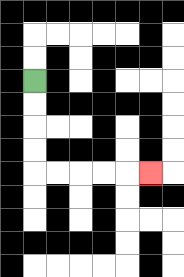{'start': '[1, 3]', 'end': '[6, 7]', 'path_directions': 'D,D,D,D,R,R,R,R,R', 'path_coordinates': '[[1, 3], [1, 4], [1, 5], [1, 6], [1, 7], [2, 7], [3, 7], [4, 7], [5, 7], [6, 7]]'}